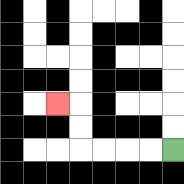{'start': '[7, 6]', 'end': '[2, 4]', 'path_directions': 'L,L,L,L,U,U,L', 'path_coordinates': '[[7, 6], [6, 6], [5, 6], [4, 6], [3, 6], [3, 5], [3, 4], [2, 4]]'}